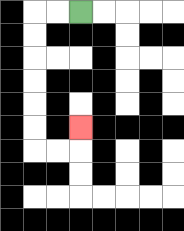{'start': '[3, 0]', 'end': '[3, 5]', 'path_directions': 'L,L,D,D,D,D,D,D,R,R,U', 'path_coordinates': '[[3, 0], [2, 0], [1, 0], [1, 1], [1, 2], [1, 3], [1, 4], [1, 5], [1, 6], [2, 6], [3, 6], [3, 5]]'}